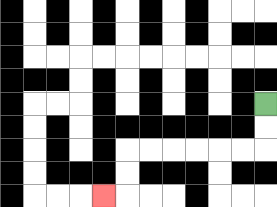{'start': '[11, 4]', 'end': '[4, 8]', 'path_directions': 'D,D,L,L,L,L,L,L,D,D,L', 'path_coordinates': '[[11, 4], [11, 5], [11, 6], [10, 6], [9, 6], [8, 6], [7, 6], [6, 6], [5, 6], [5, 7], [5, 8], [4, 8]]'}